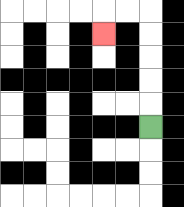{'start': '[6, 5]', 'end': '[4, 1]', 'path_directions': 'U,U,U,U,U,L,L,D', 'path_coordinates': '[[6, 5], [6, 4], [6, 3], [6, 2], [6, 1], [6, 0], [5, 0], [4, 0], [4, 1]]'}